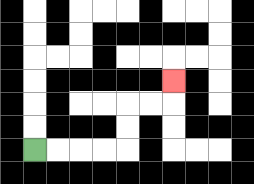{'start': '[1, 6]', 'end': '[7, 3]', 'path_directions': 'R,R,R,R,U,U,R,R,U', 'path_coordinates': '[[1, 6], [2, 6], [3, 6], [4, 6], [5, 6], [5, 5], [5, 4], [6, 4], [7, 4], [7, 3]]'}